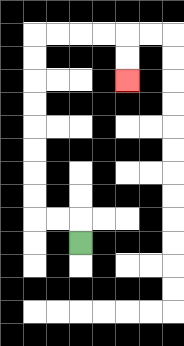{'start': '[3, 10]', 'end': '[5, 3]', 'path_directions': 'U,L,L,U,U,U,U,U,U,U,U,R,R,R,R,D,D', 'path_coordinates': '[[3, 10], [3, 9], [2, 9], [1, 9], [1, 8], [1, 7], [1, 6], [1, 5], [1, 4], [1, 3], [1, 2], [1, 1], [2, 1], [3, 1], [4, 1], [5, 1], [5, 2], [5, 3]]'}